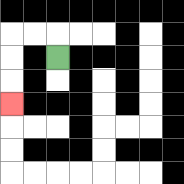{'start': '[2, 2]', 'end': '[0, 4]', 'path_directions': 'U,L,L,D,D,D', 'path_coordinates': '[[2, 2], [2, 1], [1, 1], [0, 1], [0, 2], [0, 3], [0, 4]]'}